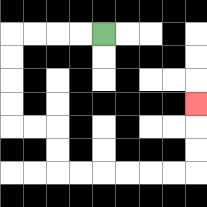{'start': '[4, 1]', 'end': '[8, 4]', 'path_directions': 'L,L,L,L,D,D,D,D,R,R,D,D,R,R,R,R,R,R,U,U,U', 'path_coordinates': '[[4, 1], [3, 1], [2, 1], [1, 1], [0, 1], [0, 2], [0, 3], [0, 4], [0, 5], [1, 5], [2, 5], [2, 6], [2, 7], [3, 7], [4, 7], [5, 7], [6, 7], [7, 7], [8, 7], [8, 6], [8, 5], [8, 4]]'}